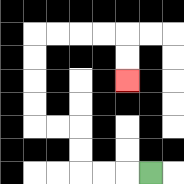{'start': '[6, 7]', 'end': '[5, 3]', 'path_directions': 'L,L,L,U,U,L,L,U,U,U,U,R,R,R,R,D,D', 'path_coordinates': '[[6, 7], [5, 7], [4, 7], [3, 7], [3, 6], [3, 5], [2, 5], [1, 5], [1, 4], [1, 3], [1, 2], [1, 1], [2, 1], [3, 1], [4, 1], [5, 1], [5, 2], [5, 3]]'}